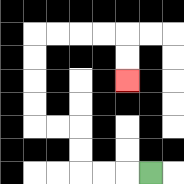{'start': '[6, 7]', 'end': '[5, 3]', 'path_directions': 'L,L,L,U,U,L,L,U,U,U,U,R,R,R,R,D,D', 'path_coordinates': '[[6, 7], [5, 7], [4, 7], [3, 7], [3, 6], [3, 5], [2, 5], [1, 5], [1, 4], [1, 3], [1, 2], [1, 1], [2, 1], [3, 1], [4, 1], [5, 1], [5, 2], [5, 3]]'}